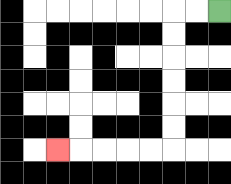{'start': '[9, 0]', 'end': '[2, 6]', 'path_directions': 'L,L,D,D,D,D,D,D,L,L,L,L,L', 'path_coordinates': '[[9, 0], [8, 0], [7, 0], [7, 1], [7, 2], [7, 3], [7, 4], [7, 5], [7, 6], [6, 6], [5, 6], [4, 6], [3, 6], [2, 6]]'}